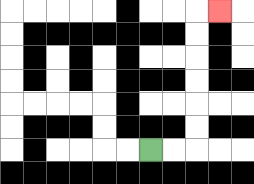{'start': '[6, 6]', 'end': '[9, 0]', 'path_directions': 'R,R,U,U,U,U,U,U,R', 'path_coordinates': '[[6, 6], [7, 6], [8, 6], [8, 5], [8, 4], [8, 3], [8, 2], [8, 1], [8, 0], [9, 0]]'}